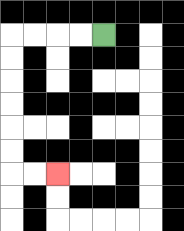{'start': '[4, 1]', 'end': '[2, 7]', 'path_directions': 'L,L,L,L,D,D,D,D,D,D,R,R', 'path_coordinates': '[[4, 1], [3, 1], [2, 1], [1, 1], [0, 1], [0, 2], [0, 3], [0, 4], [0, 5], [0, 6], [0, 7], [1, 7], [2, 7]]'}